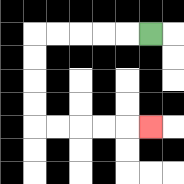{'start': '[6, 1]', 'end': '[6, 5]', 'path_directions': 'L,L,L,L,L,D,D,D,D,R,R,R,R,R', 'path_coordinates': '[[6, 1], [5, 1], [4, 1], [3, 1], [2, 1], [1, 1], [1, 2], [1, 3], [1, 4], [1, 5], [2, 5], [3, 5], [4, 5], [5, 5], [6, 5]]'}